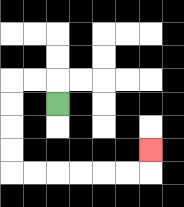{'start': '[2, 4]', 'end': '[6, 6]', 'path_directions': 'U,L,L,D,D,D,D,R,R,R,R,R,R,U', 'path_coordinates': '[[2, 4], [2, 3], [1, 3], [0, 3], [0, 4], [0, 5], [0, 6], [0, 7], [1, 7], [2, 7], [3, 7], [4, 7], [5, 7], [6, 7], [6, 6]]'}